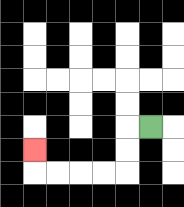{'start': '[6, 5]', 'end': '[1, 6]', 'path_directions': 'L,D,D,L,L,L,L,U', 'path_coordinates': '[[6, 5], [5, 5], [5, 6], [5, 7], [4, 7], [3, 7], [2, 7], [1, 7], [1, 6]]'}